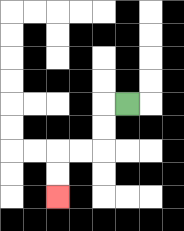{'start': '[5, 4]', 'end': '[2, 8]', 'path_directions': 'L,D,D,L,L,D,D', 'path_coordinates': '[[5, 4], [4, 4], [4, 5], [4, 6], [3, 6], [2, 6], [2, 7], [2, 8]]'}